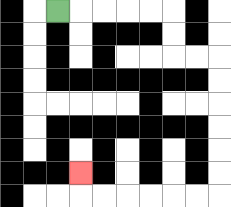{'start': '[2, 0]', 'end': '[3, 7]', 'path_directions': 'R,R,R,R,R,D,D,R,R,D,D,D,D,D,D,L,L,L,L,L,L,U', 'path_coordinates': '[[2, 0], [3, 0], [4, 0], [5, 0], [6, 0], [7, 0], [7, 1], [7, 2], [8, 2], [9, 2], [9, 3], [9, 4], [9, 5], [9, 6], [9, 7], [9, 8], [8, 8], [7, 8], [6, 8], [5, 8], [4, 8], [3, 8], [3, 7]]'}